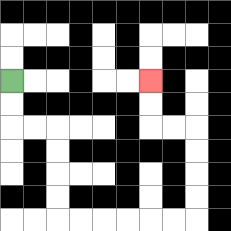{'start': '[0, 3]', 'end': '[6, 3]', 'path_directions': 'D,D,R,R,D,D,D,D,R,R,R,R,R,R,U,U,U,U,L,L,U,U', 'path_coordinates': '[[0, 3], [0, 4], [0, 5], [1, 5], [2, 5], [2, 6], [2, 7], [2, 8], [2, 9], [3, 9], [4, 9], [5, 9], [6, 9], [7, 9], [8, 9], [8, 8], [8, 7], [8, 6], [8, 5], [7, 5], [6, 5], [6, 4], [6, 3]]'}